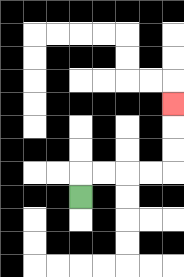{'start': '[3, 8]', 'end': '[7, 4]', 'path_directions': 'U,R,R,R,R,U,U,U', 'path_coordinates': '[[3, 8], [3, 7], [4, 7], [5, 7], [6, 7], [7, 7], [7, 6], [7, 5], [7, 4]]'}